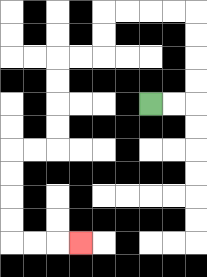{'start': '[6, 4]', 'end': '[3, 10]', 'path_directions': 'R,R,U,U,U,U,L,L,L,L,D,D,L,L,D,D,D,D,L,L,D,D,D,D,R,R,R', 'path_coordinates': '[[6, 4], [7, 4], [8, 4], [8, 3], [8, 2], [8, 1], [8, 0], [7, 0], [6, 0], [5, 0], [4, 0], [4, 1], [4, 2], [3, 2], [2, 2], [2, 3], [2, 4], [2, 5], [2, 6], [1, 6], [0, 6], [0, 7], [0, 8], [0, 9], [0, 10], [1, 10], [2, 10], [3, 10]]'}